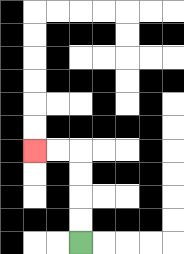{'start': '[3, 10]', 'end': '[1, 6]', 'path_directions': 'U,U,U,U,L,L', 'path_coordinates': '[[3, 10], [3, 9], [3, 8], [3, 7], [3, 6], [2, 6], [1, 6]]'}